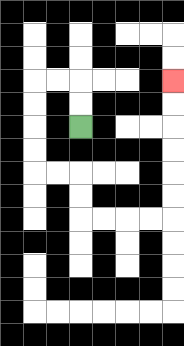{'start': '[3, 5]', 'end': '[7, 3]', 'path_directions': 'U,U,L,L,D,D,D,D,R,R,D,D,R,R,R,R,U,U,U,U,U,U', 'path_coordinates': '[[3, 5], [3, 4], [3, 3], [2, 3], [1, 3], [1, 4], [1, 5], [1, 6], [1, 7], [2, 7], [3, 7], [3, 8], [3, 9], [4, 9], [5, 9], [6, 9], [7, 9], [7, 8], [7, 7], [7, 6], [7, 5], [7, 4], [7, 3]]'}